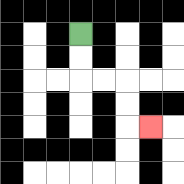{'start': '[3, 1]', 'end': '[6, 5]', 'path_directions': 'D,D,R,R,D,D,R', 'path_coordinates': '[[3, 1], [3, 2], [3, 3], [4, 3], [5, 3], [5, 4], [5, 5], [6, 5]]'}